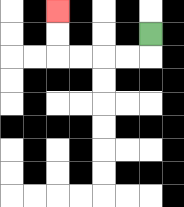{'start': '[6, 1]', 'end': '[2, 0]', 'path_directions': 'D,L,L,L,L,U,U', 'path_coordinates': '[[6, 1], [6, 2], [5, 2], [4, 2], [3, 2], [2, 2], [2, 1], [2, 0]]'}